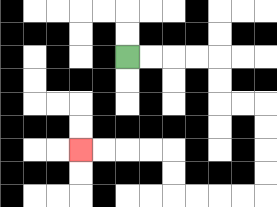{'start': '[5, 2]', 'end': '[3, 6]', 'path_directions': 'R,R,R,R,D,D,R,R,D,D,D,D,L,L,L,L,U,U,L,L,L,L', 'path_coordinates': '[[5, 2], [6, 2], [7, 2], [8, 2], [9, 2], [9, 3], [9, 4], [10, 4], [11, 4], [11, 5], [11, 6], [11, 7], [11, 8], [10, 8], [9, 8], [8, 8], [7, 8], [7, 7], [7, 6], [6, 6], [5, 6], [4, 6], [3, 6]]'}